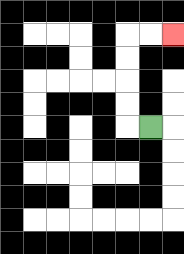{'start': '[6, 5]', 'end': '[7, 1]', 'path_directions': 'L,U,U,U,U,R,R', 'path_coordinates': '[[6, 5], [5, 5], [5, 4], [5, 3], [5, 2], [5, 1], [6, 1], [7, 1]]'}